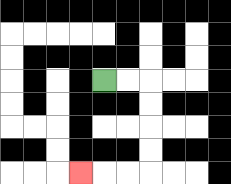{'start': '[4, 3]', 'end': '[3, 7]', 'path_directions': 'R,R,D,D,D,D,L,L,L', 'path_coordinates': '[[4, 3], [5, 3], [6, 3], [6, 4], [6, 5], [6, 6], [6, 7], [5, 7], [4, 7], [3, 7]]'}